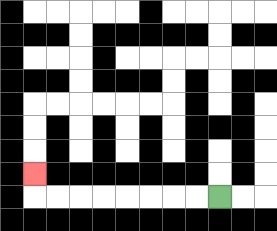{'start': '[9, 8]', 'end': '[1, 7]', 'path_directions': 'L,L,L,L,L,L,L,L,U', 'path_coordinates': '[[9, 8], [8, 8], [7, 8], [6, 8], [5, 8], [4, 8], [3, 8], [2, 8], [1, 8], [1, 7]]'}